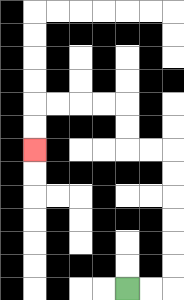{'start': '[5, 12]', 'end': '[1, 6]', 'path_directions': 'R,R,U,U,U,U,U,U,L,L,U,U,L,L,L,L,D,D', 'path_coordinates': '[[5, 12], [6, 12], [7, 12], [7, 11], [7, 10], [7, 9], [7, 8], [7, 7], [7, 6], [6, 6], [5, 6], [5, 5], [5, 4], [4, 4], [3, 4], [2, 4], [1, 4], [1, 5], [1, 6]]'}